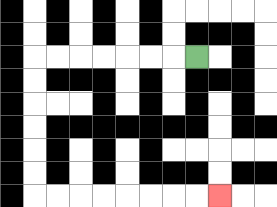{'start': '[8, 2]', 'end': '[9, 8]', 'path_directions': 'L,L,L,L,L,L,L,D,D,D,D,D,D,R,R,R,R,R,R,R,R', 'path_coordinates': '[[8, 2], [7, 2], [6, 2], [5, 2], [4, 2], [3, 2], [2, 2], [1, 2], [1, 3], [1, 4], [1, 5], [1, 6], [1, 7], [1, 8], [2, 8], [3, 8], [4, 8], [5, 8], [6, 8], [7, 8], [8, 8], [9, 8]]'}